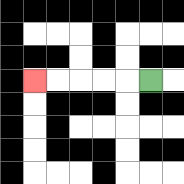{'start': '[6, 3]', 'end': '[1, 3]', 'path_directions': 'L,L,L,L,L', 'path_coordinates': '[[6, 3], [5, 3], [4, 3], [3, 3], [2, 3], [1, 3]]'}